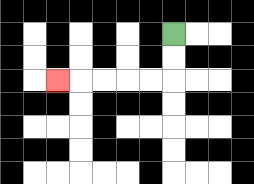{'start': '[7, 1]', 'end': '[2, 3]', 'path_directions': 'D,D,L,L,L,L,L', 'path_coordinates': '[[7, 1], [7, 2], [7, 3], [6, 3], [5, 3], [4, 3], [3, 3], [2, 3]]'}